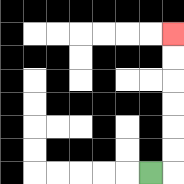{'start': '[6, 7]', 'end': '[7, 1]', 'path_directions': 'R,U,U,U,U,U,U', 'path_coordinates': '[[6, 7], [7, 7], [7, 6], [7, 5], [7, 4], [7, 3], [7, 2], [7, 1]]'}